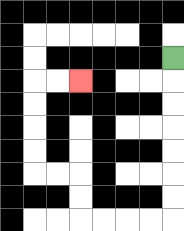{'start': '[7, 2]', 'end': '[3, 3]', 'path_directions': 'D,D,D,D,D,D,D,L,L,L,L,U,U,L,L,U,U,U,U,R,R', 'path_coordinates': '[[7, 2], [7, 3], [7, 4], [7, 5], [7, 6], [7, 7], [7, 8], [7, 9], [6, 9], [5, 9], [4, 9], [3, 9], [3, 8], [3, 7], [2, 7], [1, 7], [1, 6], [1, 5], [1, 4], [1, 3], [2, 3], [3, 3]]'}